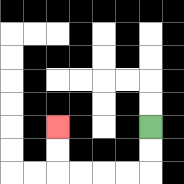{'start': '[6, 5]', 'end': '[2, 5]', 'path_directions': 'D,D,L,L,L,L,U,U', 'path_coordinates': '[[6, 5], [6, 6], [6, 7], [5, 7], [4, 7], [3, 7], [2, 7], [2, 6], [2, 5]]'}